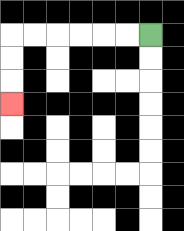{'start': '[6, 1]', 'end': '[0, 4]', 'path_directions': 'L,L,L,L,L,L,D,D,D', 'path_coordinates': '[[6, 1], [5, 1], [4, 1], [3, 1], [2, 1], [1, 1], [0, 1], [0, 2], [0, 3], [0, 4]]'}